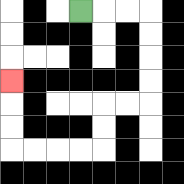{'start': '[3, 0]', 'end': '[0, 3]', 'path_directions': 'R,R,R,D,D,D,D,L,L,D,D,L,L,L,L,U,U,U', 'path_coordinates': '[[3, 0], [4, 0], [5, 0], [6, 0], [6, 1], [6, 2], [6, 3], [6, 4], [5, 4], [4, 4], [4, 5], [4, 6], [3, 6], [2, 6], [1, 6], [0, 6], [0, 5], [0, 4], [0, 3]]'}